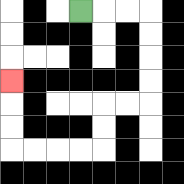{'start': '[3, 0]', 'end': '[0, 3]', 'path_directions': 'R,R,R,D,D,D,D,L,L,D,D,L,L,L,L,U,U,U', 'path_coordinates': '[[3, 0], [4, 0], [5, 0], [6, 0], [6, 1], [6, 2], [6, 3], [6, 4], [5, 4], [4, 4], [4, 5], [4, 6], [3, 6], [2, 6], [1, 6], [0, 6], [0, 5], [0, 4], [0, 3]]'}